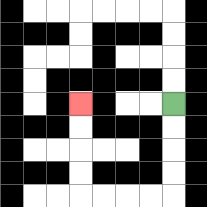{'start': '[7, 4]', 'end': '[3, 4]', 'path_directions': 'D,D,D,D,L,L,L,L,U,U,U,U', 'path_coordinates': '[[7, 4], [7, 5], [7, 6], [7, 7], [7, 8], [6, 8], [5, 8], [4, 8], [3, 8], [3, 7], [3, 6], [3, 5], [3, 4]]'}